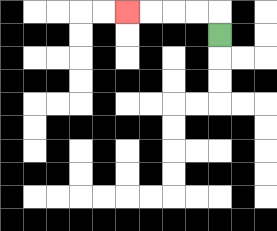{'start': '[9, 1]', 'end': '[5, 0]', 'path_directions': 'U,L,L,L,L', 'path_coordinates': '[[9, 1], [9, 0], [8, 0], [7, 0], [6, 0], [5, 0]]'}